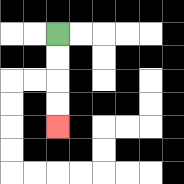{'start': '[2, 1]', 'end': '[2, 5]', 'path_directions': 'D,D,D,D', 'path_coordinates': '[[2, 1], [2, 2], [2, 3], [2, 4], [2, 5]]'}